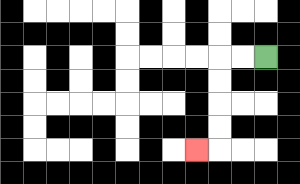{'start': '[11, 2]', 'end': '[8, 6]', 'path_directions': 'L,L,D,D,D,D,L', 'path_coordinates': '[[11, 2], [10, 2], [9, 2], [9, 3], [9, 4], [9, 5], [9, 6], [8, 6]]'}